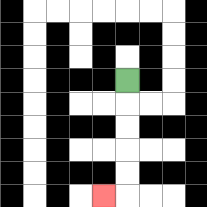{'start': '[5, 3]', 'end': '[4, 8]', 'path_directions': 'D,D,D,D,D,L', 'path_coordinates': '[[5, 3], [5, 4], [5, 5], [5, 6], [5, 7], [5, 8], [4, 8]]'}